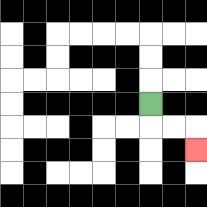{'start': '[6, 4]', 'end': '[8, 6]', 'path_directions': 'D,R,R,D', 'path_coordinates': '[[6, 4], [6, 5], [7, 5], [8, 5], [8, 6]]'}